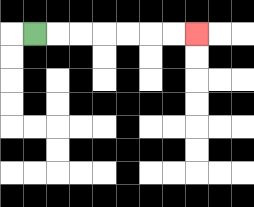{'start': '[1, 1]', 'end': '[8, 1]', 'path_directions': 'R,R,R,R,R,R,R', 'path_coordinates': '[[1, 1], [2, 1], [3, 1], [4, 1], [5, 1], [6, 1], [7, 1], [8, 1]]'}